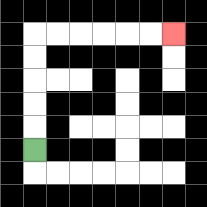{'start': '[1, 6]', 'end': '[7, 1]', 'path_directions': 'U,U,U,U,U,R,R,R,R,R,R', 'path_coordinates': '[[1, 6], [1, 5], [1, 4], [1, 3], [1, 2], [1, 1], [2, 1], [3, 1], [4, 1], [5, 1], [6, 1], [7, 1]]'}